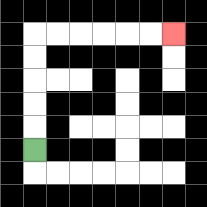{'start': '[1, 6]', 'end': '[7, 1]', 'path_directions': 'U,U,U,U,U,R,R,R,R,R,R', 'path_coordinates': '[[1, 6], [1, 5], [1, 4], [1, 3], [1, 2], [1, 1], [2, 1], [3, 1], [4, 1], [5, 1], [6, 1], [7, 1]]'}